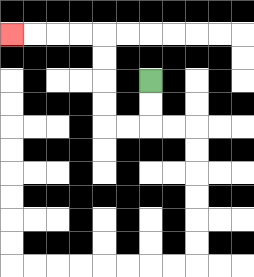{'start': '[6, 3]', 'end': '[0, 1]', 'path_directions': 'D,D,L,L,U,U,U,U,L,L,L,L', 'path_coordinates': '[[6, 3], [6, 4], [6, 5], [5, 5], [4, 5], [4, 4], [4, 3], [4, 2], [4, 1], [3, 1], [2, 1], [1, 1], [0, 1]]'}